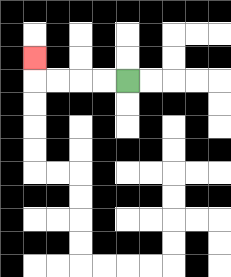{'start': '[5, 3]', 'end': '[1, 2]', 'path_directions': 'L,L,L,L,U', 'path_coordinates': '[[5, 3], [4, 3], [3, 3], [2, 3], [1, 3], [1, 2]]'}